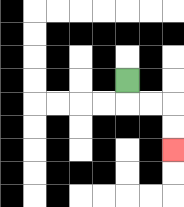{'start': '[5, 3]', 'end': '[7, 6]', 'path_directions': 'D,R,R,D,D', 'path_coordinates': '[[5, 3], [5, 4], [6, 4], [7, 4], [7, 5], [7, 6]]'}